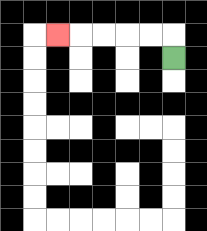{'start': '[7, 2]', 'end': '[2, 1]', 'path_directions': 'U,L,L,L,L,L', 'path_coordinates': '[[7, 2], [7, 1], [6, 1], [5, 1], [4, 1], [3, 1], [2, 1]]'}